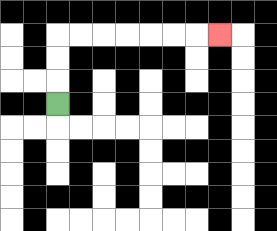{'start': '[2, 4]', 'end': '[9, 1]', 'path_directions': 'U,U,U,R,R,R,R,R,R,R', 'path_coordinates': '[[2, 4], [2, 3], [2, 2], [2, 1], [3, 1], [4, 1], [5, 1], [6, 1], [7, 1], [8, 1], [9, 1]]'}